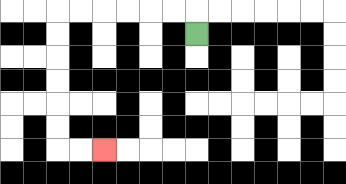{'start': '[8, 1]', 'end': '[4, 6]', 'path_directions': 'U,L,L,L,L,L,L,D,D,D,D,D,D,R,R', 'path_coordinates': '[[8, 1], [8, 0], [7, 0], [6, 0], [5, 0], [4, 0], [3, 0], [2, 0], [2, 1], [2, 2], [2, 3], [2, 4], [2, 5], [2, 6], [3, 6], [4, 6]]'}